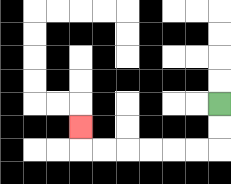{'start': '[9, 4]', 'end': '[3, 5]', 'path_directions': 'D,D,L,L,L,L,L,L,U', 'path_coordinates': '[[9, 4], [9, 5], [9, 6], [8, 6], [7, 6], [6, 6], [5, 6], [4, 6], [3, 6], [3, 5]]'}